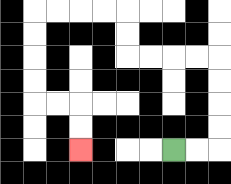{'start': '[7, 6]', 'end': '[3, 6]', 'path_directions': 'R,R,U,U,U,U,L,L,L,L,U,U,L,L,L,L,D,D,D,D,R,R,D,D', 'path_coordinates': '[[7, 6], [8, 6], [9, 6], [9, 5], [9, 4], [9, 3], [9, 2], [8, 2], [7, 2], [6, 2], [5, 2], [5, 1], [5, 0], [4, 0], [3, 0], [2, 0], [1, 0], [1, 1], [1, 2], [1, 3], [1, 4], [2, 4], [3, 4], [3, 5], [3, 6]]'}